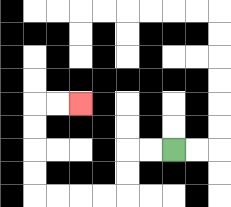{'start': '[7, 6]', 'end': '[3, 4]', 'path_directions': 'L,L,D,D,L,L,L,L,U,U,U,U,R,R', 'path_coordinates': '[[7, 6], [6, 6], [5, 6], [5, 7], [5, 8], [4, 8], [3, 8], [2, 8], [1, 8], [1, 7], [1, 6], [1, 5], [1, 4], [2, 4], [3, 4]]'}